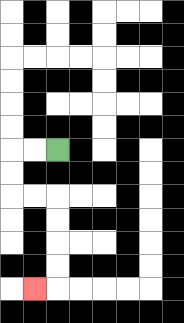{'start': '[2, 6]', 'end': '[1, 12]', 'path_directions': 'L,L,D,D,R,R,D,D,D,D,L', 'path_coordinates': '[[2, 6], [1, 6], [0, 6], [0, 7], [0, 8], [1, 8], [2, 8], [2, 9], [2, 10], [2, 11], [2, 12], [1, 12]]'}